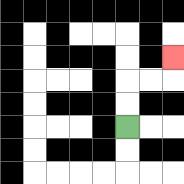{'start': '[5, 5]', 'end': '[7, 2]', 'path_directions': 'U,U,R,R,U', 'path_coordinates': '[[5, 5], [5, 4], [5, 3], [6, 3], [7, 3], [7, 2]]'}